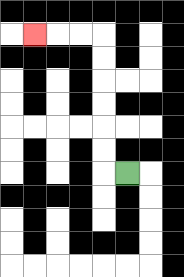{'start': '[5, 7]', 'end': '[1, 1]', 'path_directions': 'L,U,U,U,U,U,U,L,L,L', 'path_coordinates': '[[5, 7], [4, 7], [4, 6], [4, 5], [4, 4], [4, 3], [4, 2], [4, 1], [3, 1], [2, 1], [1, 1]]'}